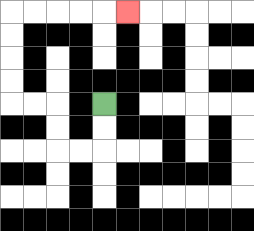{'start': '[4, 4]', 'end': '[5, 0]', 'path_directions': 'D,D,L,L,U,U,L,L,U,U,U,U,R,R,R,R,R', 'path_coordinates': '[[4, 4], [4, 5], [4, 6], [3, 6], [2, 6], [2, 5], [2, 4], [1, 4], [0, 4], [0, 3], [0, 2], [0, 1], [0, 0], [1, 0], [2, 0], [3, 0], [4, 0], [5, 0]]'}